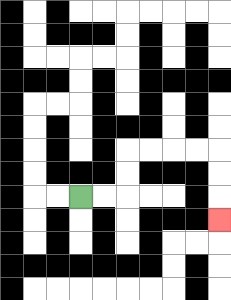{'start': '[3, 8]', 'end': '[9, 9]', 'path_directions': 'R,R,U,U,R,R,R,R,D,D,D', 'path_coordinates': '[[3, 8], [4, 8], [5, 8], [5, 7], [5, 6], [6, 6], [7, 6], [8, 6], [9, 6], [9, 7], [9, 8], [9, 9]]'}